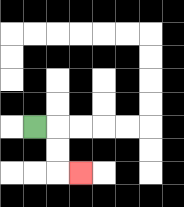{'start': '[1, 5]', 'end': '[3, 7]', 'path_directions': 'R,D,D,R', 'path_coordinates': '[[1, 5], [2, 5], [2, 6], [2, 7], [3, 7]]'}